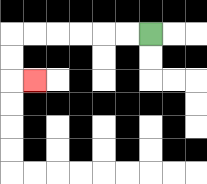{'start': '[6, 1]', 'end': '[1, 3]', 'path_directions': 'L,L,L,L,L,L,D,D,R', 'path_coordinates': '[[6, 1], [5, 1], [4, 1], [3, 1], [2, 1], [1, 1], [0, 1], [0, 2], [0, 3], [1, 3]]'}